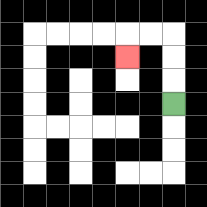{'start': '[7, 4]', 'end': '[5, 2]', 'path_directions': 'U,U,U,L,L,D', 'path_coordinates': '[[7, 4], [7, 3], [7, 2], [7, 1], [6, 1], [5, 1], [5, 2]]'}